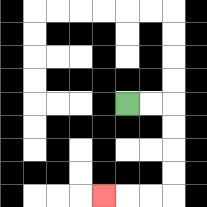{'start': '[5, 4]', 'end': '[4, 8]', 'path_directions': 'R,R,D,D,D,D,L,L,L', 'path_coordinates': '[[5, 4], [6, 4], [7, 4], [7, 5], [7, 6], [7, 7], [7, 8], [6, 8], [5, 8], [4, 8]]'}